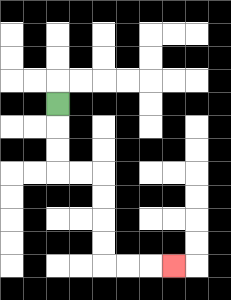{'start': '[2, 4]', 'end': '[7, 11]', 'path_directions': 'D,D,D,R,R,D,D,D,D,R,R,R', 'path_coordinates': '[[2, 4], [2, 5], [2, 6], [2, 7], [3, 7], [4, 7], [4, 8], [4, 9], [4, 10], [4, 11], [5, 11], [6, 11], [7, 11]]'}